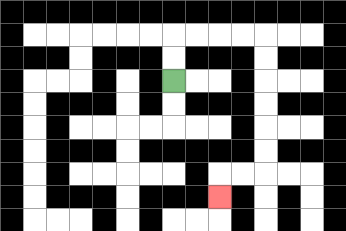{'start': '[7, 3]', 'end': '[9, 8]', 'path_directions': 'U,U,R,R,R,R,D,D,D,D,D,D,L,L,D', 'path_coordinates': '[[7, 3], [7, 2], [7, 1], [8, 1], [9, 1], [10, 1], [11, 1], [11, 2], [11, 3], [11, 4], [11, 5], [11, 6], [11, 7], [10, 7], [9, 7], [9, 8]]'}